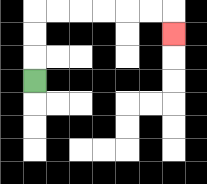{'start': '[1, 3]', 'end': '[7, 1]', 'path_directions': 'U,U,U,R,R,R,R,R,R,D', 'path_coordinates': '[[1, 3], [1, 2], [1, 1], [1, 0], [2, 0], [3, 0], [4, 0], [5, 0], [6, 0], [7, 0], [7, 1]]'}